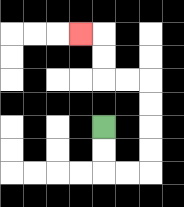{'start': '[4, 5]', 'end': '[3, 1]', 'path_directions': 'D,D,R,R,U,U,U,U,L,L,U,U,L', 'path_coordinates': '[[4, 5], [4, 6], [4, 7], [5, 7], [6, 7], [6, 6], [6, 5], [6, 4], [6, 3], [5, 3], [4, 3], [4, 2], [4, 1], [3, 1]]'}